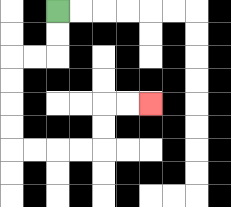{'start': '[2, 0]', 'end': '[6, 4]', 'path_directions': 'D,D,L,L,D,D,D,D,R,R,R,R,U,U,R,R', 'path_coordinates': '[[2, 0], [2, 1], [2, 2], [1, 2], [0, 2], [0, 3], [0, 4], [0, 5], [0, 6], [1, 6], [2, 6], [3, 6], [4, 6], [4, 5], [4, 4], [5, 4], [6, 4]]'}